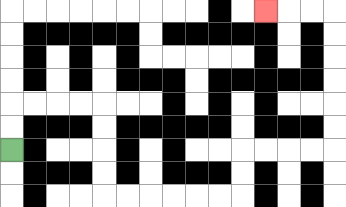{'start': '[0, 6]', 'end': '[11, 0]', 'path_directions': 'U,U,R,R,R,R,D,D,D,D,R,R,R,R,R,R,U,U,R,R,R,R,U,U,U,U,U,U,L,L,L', 'path_coordinates': '[[0, 6], [0, 5], [0, 4], [1, 4], [2, 4], [3, 4], [4, 4], [4, 5], [4, 6], [4, 7], [4, 8], [5, 8], [6, 8], [7, 8], [8, 8], [9, 8], [10, 8], [10, 7], [10, 6], [11, 6], [12, 6], [13, 6], [14, 6], [14, 5], [14, 4], [14, 3], [14, 2], [14, 1], [14, 0], [13, 0], [12, 0], [11, 0]]'}